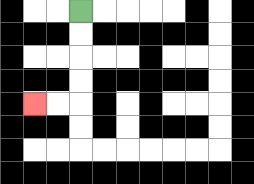{'start': '[3, 0]', 'end': '[1, 4]', 'path_directions': 'D,D,D,D,L,L', 'path_coordinates': '[[3, 0], [3, 1], [3, 2], [3, 3], [3, 4], [2, 4], [1, 4]]'}